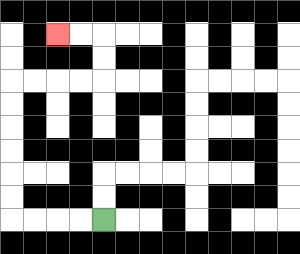{'start': '[4, 9]', 'end': '[2, 1]', 'path_directions': 'L,L,L,L,U,U,U,U,U,U,R,R,R,R,U,U,L,L', 'path_coordinates': '[[4, 9], [3, 9], [2, 9], [1, 9], [0, 9], [0, 8], [0, 7], [0, 6], [0, 5], [0, 4], [0, 3], [1, 3], [2, 3], [3, 3], [4, 3], [4, 2], [4, 1], [3, 1], [2, 1]]'}